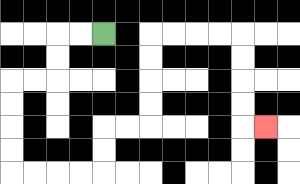{'start': '[4, 1]', 'end': '[11, 5]', 'path_directions': 'L,L,D,D,L,L,D,D,D,D,R,R,R,R,U,U,R,R,U,U,U,U,R,R,R,R,D,D,D,D,R', 'path_coordinates': '[[4, 1], [3, 1], [2, 1], [2, 2], [2, 3], [1, 3], [0, 3], [0, 4], [0, 5], [0, 6], [0, 7], [1, 7], [2, 7], [3, 7], [4, 7], [4, 6], [4, 5], [5, 5], [6, 5], [6, 4], [6, 3], [6, 2], [6, 1], [7, 1], [8, 1], [9, 1], [10, 1], [10, 2], [10, 3], [10, 4], [10, 5], [11, 5]]'}